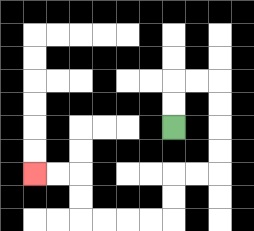{'start': '[7, 5]', 'end': '[1, 7]', 'path_directions': 'U,U,R,R,D,D,D,D,L,L,D,D,L,L,L,L,U,U,L,L', 'path_coordinates': '[[7, 5], [7, 4], [7, 3], [8, 3], [9, 3], [9, 4], [9, 5], [9, 6], [9, 7], [8, 7], [7, 7], [7, 8], [7, 9], [6, 9], [5, 9], [4, 9], [3, 9], [3, 8], [3, 7], [2, 7], [1, 7]]'}